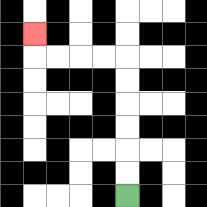{'start': '[5, 8]', 'end': '[1, 1]', 'path_directions': 'U,U,U,U,U,U,L,L,L,L,U', 'path_coordinates': '[[5, 8], [5, 7], [5, 6], [5, 5], [5, 4], [5, 3], [5, 2], [4, 2], [3, 2], [2, 2], [1, 2], [1, 1]]'}